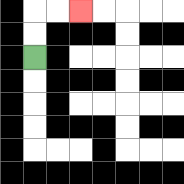{'start': '[1, 2]', 'end': '[3, 0]', 'path_directions': 'U,U,R,R', 'path_coordinates': '[[1, 2], [1, 1], [1, 0], [2, 0], [3, 0]]'}